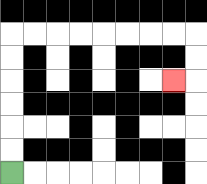{'start': '[0, 7]', 'end': '[7, 3]', 'path_directions': 'U,U,U,U,U,U,R,R,R,R,R,R,R,R,D,D,L', 'path_coordinates': '[[0, 7], [0, 6], [0, 5], [0, 4], [0, 3], [0, 2], [0, 1], [1, 1], [2, 1], [3, 1], [4, 1], [5, 1], [6, 1], [7, 1], [8, 1], [8, 2], [8, 3], [7, 3]]'}